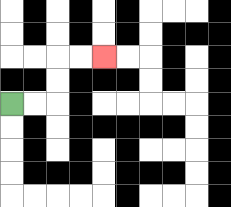{'start': '[0, 4]', 'end': '[4, 2]', 'path_directions': 'R,R,U,U,R,R', 'path_coordinates': '[[0, 4], [1, 4], [2, 4], [2, 3], [2, 2], [3, 2], [4, 2]]'}